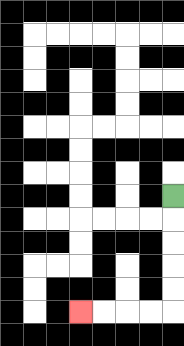{'start': '[7, 8]', 'end': '[3, 13]', 'path_directions': 'D,D,D,D,D,L,L,L,L', 'path_coordinates': '[[7, 8], [7, 9], [7, 10], [7, 11], [7, 12], [7, 13], [6, 13], [5, 13], [4, 13], [3, 13]]'}